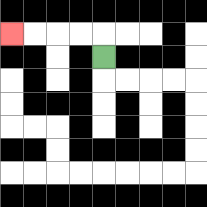{'start': '[4, 2]', 'end': '[0, 1]', 'path_directions': 'U,L,L,L,L', 'path_coordinates': '[[4, 2], [4, 1], [3, 1], [2, 1], [1, 1], [0, 1]]'}